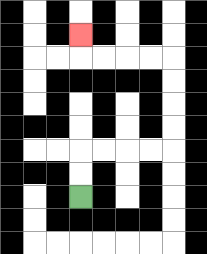{'start': '[3, 8]', 'end': '[3, 1]', 'path_directions': 'U,U,R,R,R,R,U,U,U,U,L,L,L,L,U', 'path_coordinates': '[[3, 8], [3, 7], [3, 6], [4, 6], [5, 6], [6, 6], [7, 6], [7, 5], [7, 4], [7, 3], [7, 2], [6, 2], [5, 2], [4, 2], [3, 2], [3, 1]]'}